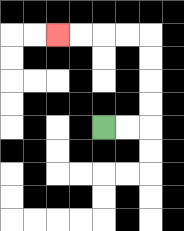{'start': '[4, 5]', 'end': '[2, 1]', 'path_directions': 'R,R,U,U,U,U,L,L,L,L', 'path_coordinates': '[[4, 5], [5, 5], [6, 5], [6, 4], [6, 3], [6, 2], [6, 1], [5, 1], [4, 1], [3, 1], [2, 1]]'}